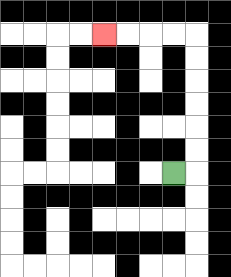{'start': '[7, 7]', 'end': '[4, 1]', 'path_directions': 'R,U,U,U,U,U,U,L,L,L,L', 'path_coordinates': '[[7, 7], [8, 7], [8, 6], [8, 5], [8, 4], [8, 3], [8, 2], [8, 1], [7, 1], [6, 1], [5, 1], [4, 1]]'}